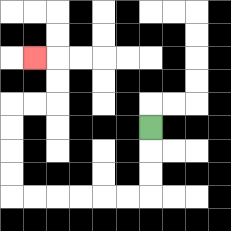{'start': '[6, 5]', 'end': '[1, 2]', 'path_directions': 'D,D,D,L,L,L,L,L,L,U,U,U,U,R,R,U,U,L', 'path_coordinates': '[[6, 5], [6, 6], [6, 7], [6, 8], [5, 8], [4, 8], [3, 8], [2, 8], [1, 8], [0, 8], [0, 7], [0, 6], [0, 5], [0, 4], [1, 4], [2, 4], [2, 3], [2, 2], [1, 2]]'}